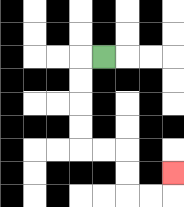{'start': '[4, 2]', 'end': '[7, 7]', 'path_directions': 'L,D,D,D,D,R,R,D,D,R,R,U', 'path_coordinates': '[[4, 2], [3, 2], [3, 3], [3, 4], [3, 5], [3, 6], [4, 6], [5, 6], [5, 7], [5, 8], [6, 8], [7, 8], [7, 7]]'}